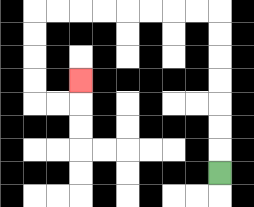{'start': '[9, 7]', 'end': '[3, 3]', 'path_directions': 'U,U,U,U,U,U,U,L,L,L,L,L,L,L,L,D,D,D,D,R,R,U', 'path_coordinates': '[[9, 7], [9, 6], [9, 5], [9, 4], [9, 3], [9, 2], [9, 1], [9, 0], [8, 0], [7, 0], [6, 0], [5, 0], [4, 0], [3, 0], [2, 0], [1, 0], [1, 1], [1, 2], [1, 3], [1, 4], [2, 4], [3, 4], [3, 3]]'}